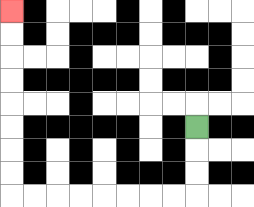{'start': '[8, 5]', 'end': '[0, 0]', 'path_directions': 'D,D,D,L,L,L,L,L,L,L,L,U,U,U,U,U,U,U,U', 'path_coordinates': '[[8, 5], [8, 6], [8, 7], [8, 8], [7, 8], [6, 8], [5, 8], [4, 8], [3, 8], [2, 8], [1, 8], [0, 8], [0, 7], [0, 6], [0, 5], [0, 4], [0, 3], [0, 2], [0, 1], [0, 0]]'}